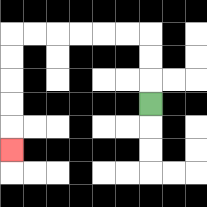{'start': '[6, 4]', 'end': '[0, 6]', 'path_directions': 'U,U,U,L,L,L,L,L,L,D,D,D,D,D', 'path_coordinates': '[[6, 4], [6, 3], [6, 2], [6, 1], [5, 1], [4, 1], [3, 1], [2, 1], [1, 1], [0, 1], [0, 2], [0, 3], [0, 4], [0, 5], [0, 6]]'}